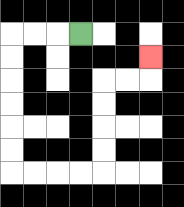{'start': '[3, 1]', 'end': '[6, 2]', 'path_directions': 'L,L,L,D,D,D,D,D,D,R,R,R,R,U,U,U,U,R,R,U', 'path_coordinates': '[[3, 1], [2, 1], [1, 1], [0, 1], [0, 2], [0, 3], [0, 4], [0, 5], [0, 6], [0, 7], [1, 7], [2, 7], [3, 7], [4, 7], [4, 6], [4, 5], [4, 4], [4, 3], [5, 3], [6, 3], [6, 2]]'}